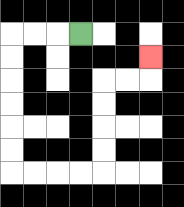{'start': '[3, 1]', 'end': '[6, 2]', 'path_directions': 'L,L,L,D,D,D,D,D,D,R,R,R,R,U,U,U,U,R,R,U', 'path_coordinates': '[[3, 1], [2, 1], [1, 1], [0, 1], [0, 2], [0, 3], [0, 4], [0, 5], [0, 6], [0, 7], [1, 7], [2, 7], [3, 7], [4, 7], [4, 6], [4, 5], [4, 4], [4, 3], [5, 3], [6, 3], [6, 2]]'}